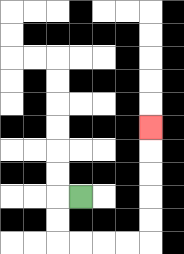{'start': '[3, 8]', 'end': '[6, 5]', 'path_directions': 'L,D,D,R,R,R,R,U,U,U,U,U', 'path_coordinates': '[[3, 8], [2, 8], [2, 9], [2, 10], [3, 10], [4, 10], [5, 10], [6, 10], [6, 9], [6, 8], [6, 7], [6, 6], [6, 5]]'}